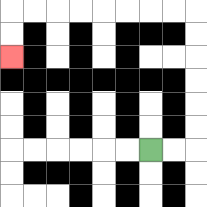{'start': '[6, 6]', 'end': '[0, 2]', 'path_directions': 'R,R,U,U,U,U,U,U,L,L,L,L,L,L,L,L,D,D', 'path_coordinates': '[[6, 6], [7, 6], [8, 6], [8, 5], [8, 4], [8, 3], [8, 2], [8, 1], [8, 0], [7, 0], [6, 0], [5, 0], [4, 0], [3, 0], [2, 0], [1, 0], [0, 0], [0, 1], [0, 2]]'}